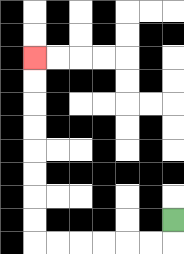{'start': '[7, 9]', 'end': '[1, 2]', 'path_directions': 'D,L,L,L,L,L,L,U,U,U,U,U,U,U,U', 'path_coordinates': '[[7, 9], [7, 10], [6, 10], [5, 10], [4, 10], [3, 10], [2, 10], [1, 10], [1, 9], [1, 8], [1, 7], [1, 6], [1, 5], [1, 4], [1, 3], [1, 2]]'}